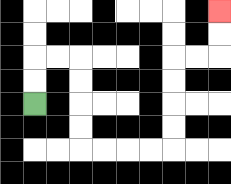{'start': '[1, 4]', 'end': '[9, 0]', 'path_directions': 'U,U,R,R,D,D,D,D,R,R,R,R,U,U,U,U,R,R,U,U', 'path_coordinates': '[[1, 4], [1, 3], [1, 2], [2, 2], [3, 2], [3, 3], [3, 4], [3, 5], [3, 6], [4, 6], [5, 6], [6, 6], [7, 6], [7, 5], [7, 4], [7, 3], [7, 2], [8, 2], [9, 2], [9, 1], [9, 0]]'}